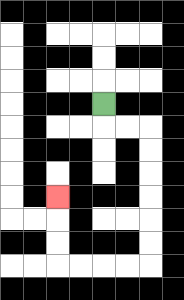{'start': '[4, 4]', 'end': '[2, 8]', 'path_directions': 'D,R,R,D,D,D,D,D,D,L,L,L,L,U,U,U', 'path_coordinates': '[[4, 4], [4, 5], [5, 5], [6, 5], [6, 6], [6, 7], [6, 8], [6, 9], [6, 10], [6, 11], [5, 11], [4, 11], [3, 11], [2, 11], [2, 10], [2, 9], [2, 8]]'}